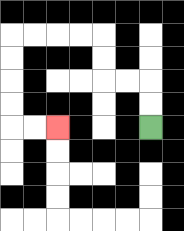{'start': '[6, 5]', 'end': '[2, 5]', 'path_directions': 'U,U,L,L,U,U,L,L,L,L,D,D,D,D,R,R', 'path_coordinates': '[[6, 5], [6, 4], [6, 3], [5, 3], [4, 3], [4, 2], [4, 1], [3, 1], [2, 1], [1, 1], [0, 1], [0, 2], [0, 3], [0, 4], [0, 5], [1, 5], [2, 5]]'}